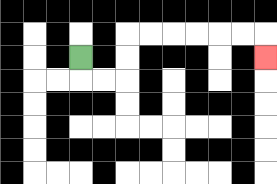{'start': '[3, 2]', 'end': '[11, 2]', 'path_directions': 'D,R,R,U,U,R,R,R,R,R,R,D', 'path_coordinates': '[[3, 2], [3, 3], [4, 3], [5, 3], [5, 2], [5, 1], [6, 1], [7, 1], [8, 1], [9, 1], [10, 1], [11, 1], [11, 2]]'}